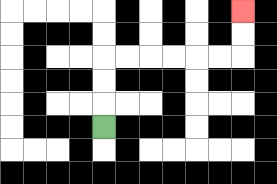{'start': '[4, 5]', 'end': '[10, 0]', 'path_directions': 'U,U,U,R,R,R,R,R,R,U,U', 'path_coordinates': '[[4, 5], [4, 4], [4, 3], [4, 2], [5, 2], [6, 2], [7, 2], [8, 2], [9, 2], [10, 2], [10, 1], [10, 0]]'}